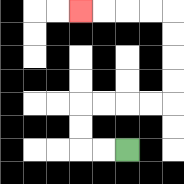{'start': '[5, 6]', 'end': '[3, 0]', 'path_directions': 'L,L,U,U,R,R,R,R,U,U,U,U,L,L,L,L', 'path_coordinates': '[[5, 6], [4, 6], [3, 6], [3, 5], [3, 4], [4, 4], [5, 4], [6, 4], [7, 4], [7, 3], [7, 2], [7, 1], [7, 0], [6, 0], [5, 0], [4, 0], [3, 0]]'}